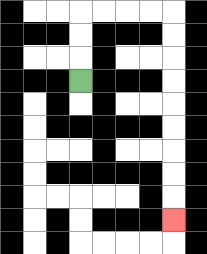{'start': '[3, 3]', 'end': '[7, 9]', 'path_directions': 'U,U,U,R,R,R,R,D,D,D,D,D,D,D,D,D', 'path_coordinates': '[[3, 3], [3, 2], [3, 1], [3, 0], [4, 0], [5, 0], [6, 0], [7, 0], [7, 1], [7, 2], [7, 3], [7, 4], [7, 5], [7, 6], [7, 7], [7, 8], [7, 9]]'}